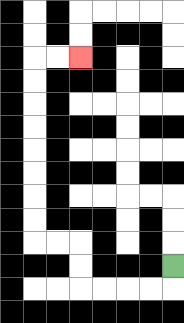{'start': '[7, 11]', 'end': '[3, 2]', 'path_directions': 'D,L,L,L,L,U,U,L,L,U,U,U,U,U,U,U,U,R,R', 'path_coordinates': '[[7, 11], [7, 12], [6, 12], [5, 12], [4, 12], [3, 12], [3, 11], [3, 10], [2, 10], [1, 10], [1, 9], [1, 8], [1, 7], [1, 6], [1, 5], [1, 4], [1, 3], [1, 2], [2, 2], [3, 2]]'}